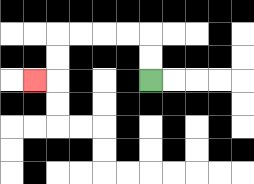{'start': '[6, 3]', 'end': '[1, 3]', 'path_directions': 'U,U,L,L,L,L,D,D,L', 'path_coordinates': '[[6, 3], [6, 2], [6, 1], [5, 1], [4, 1], [3, 1], [2, 1], [2, 2], [2, 3], [1, 3]]'}